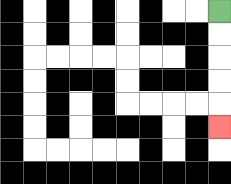{'start': '[9, 0]', 'end': '[9, 5]', 'path_directions': 'D,D,D,D,D', 'path_coordinates': '[[9, 0], [9, 1], [9, 2], [9, 3], [9, 4], [9, 5]]'}